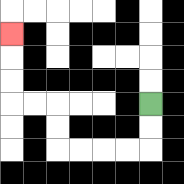{'start': '[6, 4]', 'end': '[0, 1]', 'path_directions': 'D,D,L,L,L,L,U,U,L,L,U,U,U', 'path_coordinates': '[[6, 4], [6, 5], [6, 6], [5, 6], [4, 6], [3, 6], [2, 6], [2, 5], [2, 4], [1, 4], [0, 4], [0, 3], [0, 2], [0, 1]]'}